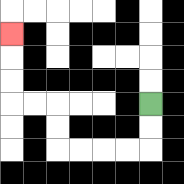{'start': '[6, 4]', 'end': '[0, 1]', 'path_directions': 'D,D,L,L,L,L,U,U,L,L,U,U,U', 'path_coordinates': '[[6, 4], [6, 5], [6, 6], [5, 6], [4, 6], [3, 6], [2, 6], [2, 5], [2, 4], [1, 4], [0, 4], [0, 3], [0, 2], [0, 1]]'}